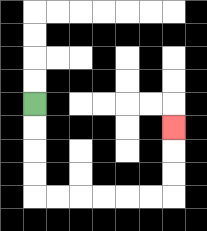{'start': '[1, 4]', 'end': '[7, 5]', 'path_directions': 'D,D,D,D,R,R,R,R,R,R,U,U,U', 'path_coordinates': '[[1, 4], [1, 5], [1, 6], [1, 7], [1, 8], [2, 8], [3, 8], [4, 8], [5, 8], [6, 8], [7, 8], [7, 7], [7, 6], [7, 5]]'}